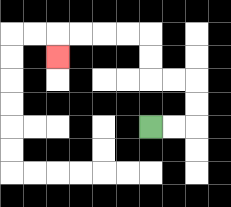{'start': '[6, 5]', 'end': '[2, 2]', 'path_directions': 'R,R,U,U,L,L,U,U,L,L,L,L,D', 'path_coordinates': '[[6, 5], [7, 5], [8, 5], [8, 4], [8, 3], [7, 3], [6, 3], [6, 2], [6, 1], [5, 1], [4, 1], [3, 1], [2, 1], [2, 2]]'}